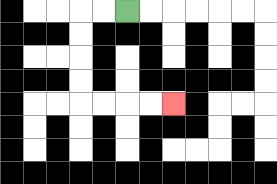{'start': '[5, 0]', 'end': '[7, 4]', 'path_directions': 'L,L,D,D,D,D,R,R,R,R', 'path_coordinates': '[[5, 0], [4, 0], [3, 0], [3, 1], [3, 2], [3, 3], [3, 4], [4, 4], [5, 4], [6, 4], [7, 4]]'}